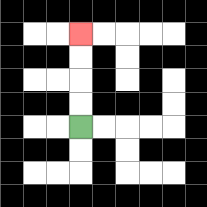{'start': '[3, 5]', 'end': '[3, 1]', 'path_directions': 'U,U,U,U', 'path_coordinates': '[[3, 5], [3, 4], [3, 3], [3, 2], [3, 1]]'}